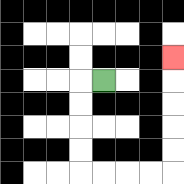{'start': '[4, 3]', 'end': '[7, 2]', 'path_directions': 'L,D,D,D,D,R,R,R,R,U,U,U,U,U', 'path_coordinates': '[[4, 3], [3, 3], [3, 4], [3, 5], [3, 6], [3, 7], [4, 7], [5, 7], [6, 7], [7, 7], [7, 6], [7, 5], [7, 4], [7, 3], [7, 2]]'}